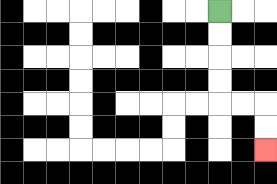{'start': '[9, 0]', 'end': '[11, 6]', 'path_directions': 'D,D,D,D,R,R,D,D', 'path_coordinates': '[[9, 0], [9, 1], [9, 2], [9, 3], [9, 4], [10, 4], [11, 4], [11, 5], [11, 6]]'}